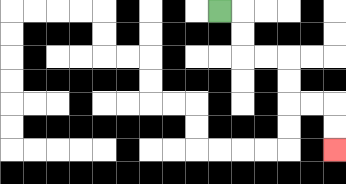{'start': '[9, 0]', 'end': '[14, 6]', 'path_directions': 'R,D,D,R,R,D,D,R,R,D,D', 'path_coordinates': '[[9, 0], [10, 0], [10, 1], [10, 2], [11, 2], [12, 2], [12, 3], [12, 4], [13, 4], [14, 4], [14, 5], [14, 6]]'}